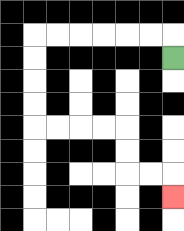{'start': '[7, 2]', 'end': '[7, 8]', 'path_directions': 'U,L,L,L,L,L,L,D,D,D,D,R,R,R,R,D,D,R,R,D', 'path_coordinates': '[[7, 2], [7, 1], [6, 1], [5, 1], [4, 1], [3, 1], [2, 1], [1, 1], [1, 2], [1, 3], [1, 4], [1, 5], [2, 5], [3, 5], [4, 5], [5, 5], [5, 6], [5, 7], [6, 7], [7, 7], [7, 8]]'}